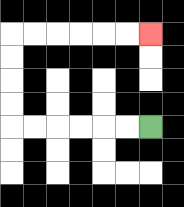{'start': '[6, 5]', 'end': '[6, 1]', 'path_directions': 'L,L,L,L,L,L,U,U,U,U,R,R,R,R,R,R', 'path_coordinates': '[[6, 5], [5, 5], [4, 5], [3, 5], [2, 5], [1, 5], [0, 5], [0, 4], [0, 3], [0, 2], [0, 1], [1, 1], [2, 1], [3, 1], [4, 1], [5, 1], [6, 1]]'}